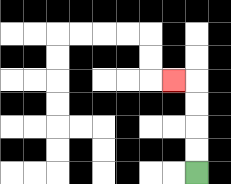{'start': '[8, 7]', 'end': '[7, 3]', 'path_directions': 'U,U,U,U,L', 'path_coordinates': '[[8, 7], [8, 6], [8, 5], [8, 4], [8, 3], [7, 3]]'}